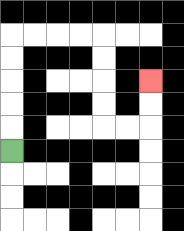{'start': '[0, 6]', 'end': '[6, 3]', 'path_directions': 'U,U,U,U,U,R,R,R,R,D,D,D,D,R,R,U,U', 'path_coordinates': '[[0, 6], [0, 5], [0, 4], [0, 3], [0, 2], [0, 1], [1, 1], [2, 1], [3, 1], [4, 1], [4, 2], [4, 3], [4, 4], [4, 5], [5, 5], [6, 5], [6, 4], [6, 3]]'}